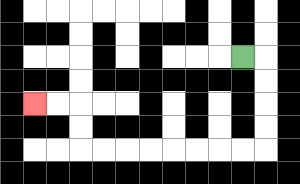{'start': '[10, 2]', 'end': '[1, 4]', 'path_directions': 'R,D,D,D,D,L,L,L,L,L,L,L,L,U,U,L,L', 'path_coordinates': '[[10, 2], [11, 2], [11, 3], [11, 4], [11, 5], [11, 6], [10, 6], [9, 6], [8, 6], [7, 6], [6, 6], [5, 6], [4, 6], [3, 6], [3, 5], [3, 4], [2, 4], [1, 4]]'}